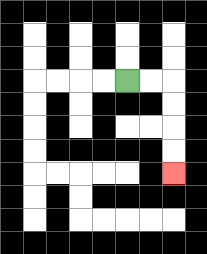{'start': '[5, 3]', 'end': '[7, 7]', 'path_directions': 'R,R,D,D,D,D', 'path_coordinates': '[[5, 3], [6, 3], [7, 3], [7, 4], [7, 5], [7, 6], [7, 7]]'}